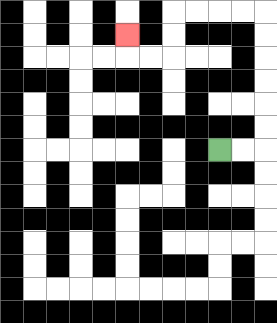{'start': '[9, 6]', 'end': '[5, 1]', 'path_directions': 'R,R,U,U,U,U,U,U,L,L,L,L,D,D,L,L,U', 'path_coordinates': '[[9, 6], [10, 6], [11, 6], [11, 5], [11, 4], [11, 3], [11, 2], [11, 1], [11, 0], [10, 0], [9, 0], [8, 0], [7, 0], [7, 1], [7, 2], [6, 2], [5, 2], [5, 1]]'}